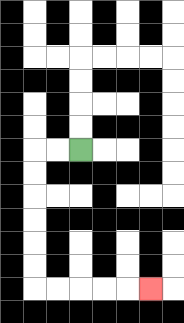{'start': '[3, 6]', 'end': '[6, 12]', 'path_directions': 'L,L,D,D,D,D,D,D,R,R,R,R,R', 'path_coordinates': '[[3, 6], [2, 6], [1, 6], [1, 7], [1, 8], [1, 9], [1, 10], [1, 11], [1, 12], [2, 12], [3, 12], [4, 12], [5, 12], [6, 12]]'}